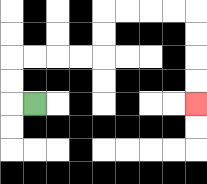{'start': '[1, 4]', 'end': '[8, 4]', 'path_directions': 'L,U,U,R,R,R,R,U,U,R,R,R,R,D,D,D,D', 'path_coordinates': '[[1, 4], [0, 4], [0, 3], [0, 2], [1, 2], [2, 2], [3, 2], [4, 2], [4, 1], [4, 0], [5, 0], [6, 0], [7, 0], [8, 0], [8, 1], [8, 2], [8, 3], [8, 4]]'}